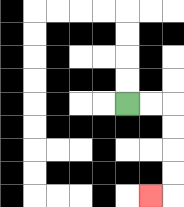{'start': '[5, 4]', 'end': '[6, 8]', 'path_directions': 'R,R,D,D,D,D,L', 'path_coordinates': '[[5, 4], [6, 4], [7, 4], [7, 5], [7, 6], [7, 7], [7, 8], [6, 8]]'}